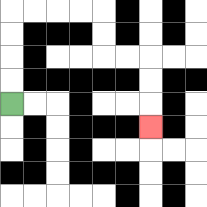{'start': '[0, 4]', 'end': '[6, 5]', 'path_directions': 'U,U,U,U,R,R,R,R,D,D,R,R,D,D,D', 'path_coordinates': '[[0, 4], [0, 3], [0, 2], [0, 1], [0, 0], [1, 0], [2, 0], [3, 0], [4, 0], [4, 1], [4, 2], [5, 2], [6, 2], [6, 3], [6, 4], [6, 5]]'}